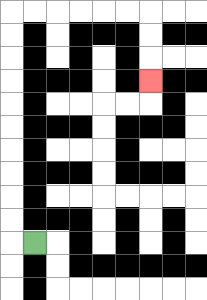{'start': '[1, 10]', 'end': '[6, 3]', 'path_directions': 'L,U,U,U,U,U,U,U,U,U,U,R,R,R,R,R,R,D,D,D', 'path_coordinates': '[[1, 10], [0, 10], [0, 9], [0, 8], [0, 7], [0, 6], [0, 5], [0, 4], [0, 3], [0, 2], [0, 1], [0, 0], [1, 0], [2, 0], [3, 0], [4, 0], [5, 0], [6, 0], [6, 1], [6, 2], [6, 3]]'}